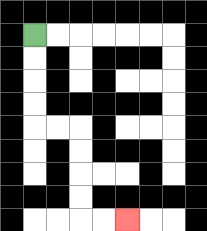{'start': '[1, 1]', 'end': '[5, 9]', 'path_directions': 'D,D,D,D,R,R,D,D,D,D,R,R', 'path_coordinates': '[[1, 1], [1, 2], [1, 3], [1, 4], [1, 5], [2, 5], [3, 5], [3, 6], [3, 7], [3, 8], [3, 9], [4, 9], [5, 9]]'}